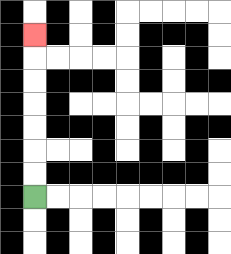{'start': '[1, 8]', 'end': '[1, 1]', 'path_directions': 'U,U,U,U,U,U,U', 'path_coordinates': '[[1, 8], [1, 7], [1, 6], [1, 5], [1, 4], [1, 3], [1, 2], [1, 1]]'}